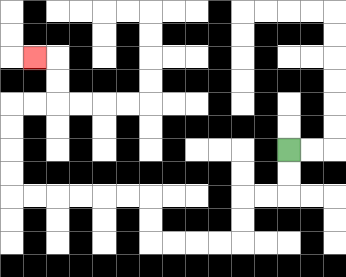{'start': '[12, 6]', 'end': '[1, 2]', 'path_directions': 'D,D,L,L,D,D,L,L,L,L,U,U,L,L,L,L,L,L,U,U,U,U,R,R,U,U,L', 'path_coordinates': '[[12, 6], [12, 7], [12, 8], [11, 8], [10, 8], [10, 9], [10, 10], [9, 10], [8, 10], [7, 10], [6, 10], [6, 9], [6, 8], [5, 8], [4, 8], [3, 8], [2, 8], [1, 8], [0, 8], [0, 7], [0, 6], [0, 5], [0, 4], [1, 4], [2, 4], [2, 3], [2, 2], [1, 2]]'}